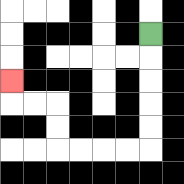{'start': '[6, 1]', 'end': '[0, 3]', 'path_directions': 'D,D,D,D,D,L,L,L,L,U,U,L,L,U', 'path_coordinates': '[[6, 1], [6, 2], [6, 3], [6, 4], [6, 5], [6, 6], [5, 6], [4, 6], [3, 6], [2, 6], [2, 5], [2, 4], [1, 4], [0, 4], [0, 3]]'}